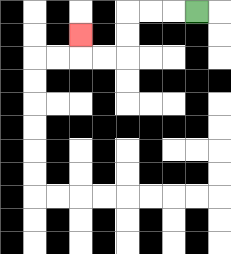{'start': '[8, 0]', 'end': '[3, 1]', 'path_directions': 'L,L,L,D,D,L,L,U', 'path_coordinates': '[[8, 0], [7, 0], [6, 0], [5, 0], [5, 1], [5, 2], [4, 2], [3, 2], [3, 1]]'}